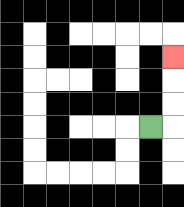{'start': '[6, 5]', 'end': '[7, 2]', 'path_directions': 'R,U,U,U', 'path_coordinates': '[[6, 5], [7, 5], [7, 4], [7, 3], [7, 2]]'}